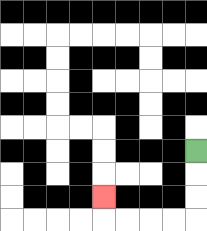{'start': '[8, 6]', 'end': '[4, 8]', 'path_directions': 'D,D,D,L,L,L,L,U', 'path_coordinates': '[[8, 6], [8, 7], [8, 8], [8, 9], [7, 9], [6, 9], [5, 9], [4, 9], [4, 8]]'}